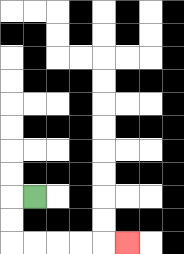{'start': '[1, 8]', 'end': '[5, 10]', 'path_directions': 'L,D,D,R,R,R,R,R', 'path_coordinates': '[[1, 8], [0, 8], [0, 9], [0, 10], [1, 10], [2, 10], [3, 10], [4, 10], [5, 10]]'}